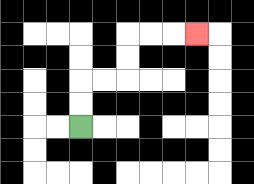{'start': '[3, 5]', 'end': '[8, 1]', 'path_directions': 'U,U,R,R,U,U,R,R,R', 'path_coordinates': '[[3, 5], [3, 4], [3, 3], [4, 3], [5, 3], [5, 2], [5, 1], [6, 1], [7, 1], [8, 1]]'}